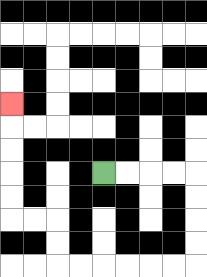{'start': '[4, 7]', 'end': '[0, 4]', 'path_directions': 'R,R,R,R,D,D,D,D,L,L,L,L,L,L,U,U,L,L,U,U,U,U,U', 'path_coordinates': '[[4, 7], [5, 7], [6, 7], [7, 7], [8, 7], [8, 8], [8, 9], [8, 10], [8, 11], [7, 11], [6, 11], [5, 11], [4, 11], [3, 11], [2, 11], [2, 10], [2, 9], [1, 9], [0, 9], [0, 8], [0, 7], [0, 6], [0, 5], [0, 4]]'}